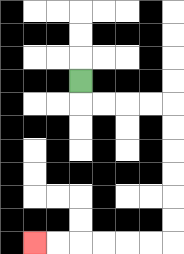{'start': '[3, 3]', 'end': '[1, 10]', 'path_directions': 'D,R,R,R,R,D,D,D,D,D,D,L,L,L,L,L,L', 'path_coordinates': '[[3, 3], [3, 4], [4, 4], [5, 4], [6, 4], [7, 4], [7, 5], [7, 6], [7, 7], [7, 8], [7, 9], [7, 10], [6, 10], [5, 10], [4, 10], [3, 10], [2, 10], [1, 10]]'}